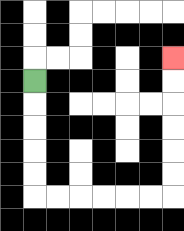{'start': '[1, 3]', 'end': '[7, 2]', 'path_directions': 'D,D,D,D,D,R,R,R,R,R,R,U,U,U,U,U,U', 'path_coordinates': '[[1, 3], [1, 4], [1, 5], [1, 6], [1, 7], [1, 8], [2, 8], [3, 8], [4, 8], [5, 8], [6, 8], [7, 8], [7, 7], [7, 6], [7, 5], [7, 4], [7, 3], [7, 2]]'}